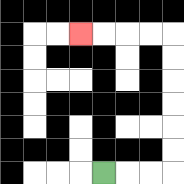{'start': '[4, 7]', 'end': '[3, 1]', 'path_directions': 'R,R,R,U,U,U,U,U,U,L,L,L,L', 'path_coordinates': '[[4, 7], [5, 7], [6, 7], [7, 7], [7, 6], [7, 5], [7, 4], [7, 3], [7, 2], [7, 1], [6, 1], [5, 1], [4, 1], [3, 1]]'}